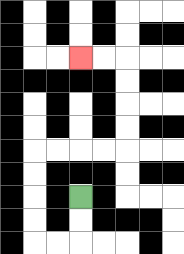{'start': '[3, 8]', 'end': '[3, 2]', 'path_directions': 'D,D,L,L,U,U,U,U,R,R,R,R,U,U,U,U,L,L', 'path_coordinates': '[[3, 8], [3, 9], [3, 10], [2, 10], [1, 10], [1, 9], [1, 8], [1, 7], [1, 6], [2, 6], [3, 6], [4, 6], [5, 6], [5, 5], [5, 4], [5, 3], [5, 2], [4, 2], [3, 2]]'}